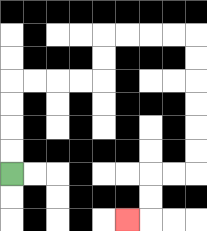{'start': '[0, 7]', 'end': '[5, 9]', 'path_directions': 'U,U,U,U,R,R,R,R,U,U,R,R,R,R,D,D,D,D,D,D,L,L,D,D,L', 'path_coordinates': '[[0, 7], [0, 6], [0, 5], [0, 4], [0, 3], [1, 3], [2, 3], [3, 3], [4, 3], [4, 2], [4, 1], [5, 1], [6, 1], [7, 1], [8, 1], [8, 2], [8, 3], [8, 4], [8, 5], [8, 6], [8, 7], [7, 7], [6, 7], [6, 8], [6, 9], [5, 9]]'}